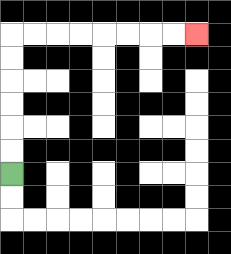{'start': '[0, 7]', 'end': '[8, 1]', 'path_directions': 'U,U,U,U,U,U,R,R,R,R,R,R,R,R', 'path_coordinates': '[[0, 7], [0, 6], [0, 5], [0, 4], [0, 3], [0, 2], [0, 1], [1, 1], [2, 1], [3, 1], [4, 1], [5, 1], [6, 1], [7, 1], [8, 1]]'}